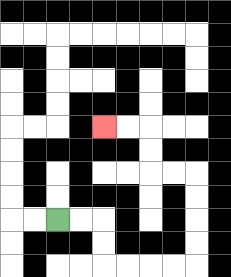{'start': '[2, 9]', 'end': '[4, 5]', 'path_directions': 'R,R,D,D,R,R,R,R,U,U,U,U,L,L,U,U,L,L', 'path_coordinates': '[[2, 9], [3, 9], [4, 9], [4, 10], [4, 11], [5, 11], [6, 11], [7, 11], [8, 11], [8, 10], [8, 9], [8, 8], [8, 7], [7, 7], [6, 7], [6, 6], [6, 5], [5, 5], [4, 5]]'}